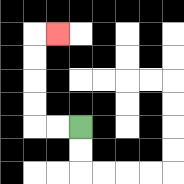{'start': '[3, 5]', 'end': '[2, 1]', 'path_directions': 'L,L,U,U,U,U,R', 'path_coordinates': '[[3, 5], [2, 5], [1, 5], [1, 4], [1, 3], [1, 2], [1, 1], [2, 1]]'}